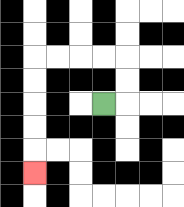{'start': '[4, 4]', 'end': '[1, 7]', 'path_directions': 'R,U,U,L,L,L,L,D,D,D,D,D', 'path_coordinates': '[[4, 4], [5, 4], [5, 3], [5, 2], [4, 2], [3, 2], [2, 2], [1, 2], [1, 3], [1, 4], [1, 5], [1, 6], [1, 7]]'}